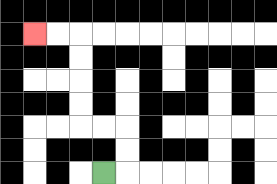{'start': '[4, 7]', 'end': '[1, 1]', 'path_directions': 'R,U,U,L,L,U,U,U,U,L,L', 'path_coordinates': '[[4, 7], [5, 7], [5, 6], [5, 5], [4, 5], [3, 5], [3, 4], [3, 3], [3, 2], [3, 1], [2, 1], [1, 1]]'}